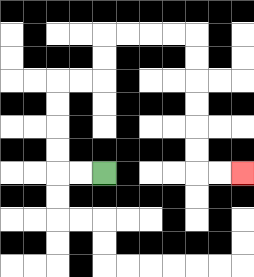{'start': '[4, 7]', 'end': '[10, 7]', 'path_directions': 'L,L,U,U,U,U,R,R,U,U,R,R,R,R,D,D,D,D,D,D,R,R', 'path_coordinates': '[[4, 7], [3, 7], [2, 7], [2, 6], [2, 5], [2, 4], [2, 3], [3, 3], [4, 3], [4, 2], [4, 1], [5, 1], [6, 1], [7, 1], [8, 1], [8, 2], [8, 3], [8, 4], [8, 5], [8, 6], [8, 7], [9, 7], [10, 7]]'}